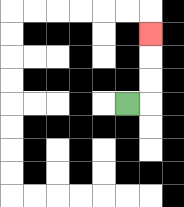{'start': '[5, 4]', 'end': '[6, 1]', 'path_directions': 'R,U,U,U', 'path_coordinates': '[[5, 4], [6, 4], [6, 3], [6, 2], [6, 1]]'}